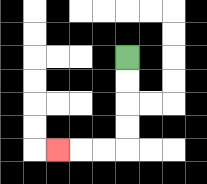{'start': '[5, 2]', 'end': '[2, 6]', 'path_directions': 'D,D,D,D,L,L,L', 'path_coordinates': '[[5, 2], [5, 3], [5, 4], [5, 5], [5, 6], [4, 6], [3, 6], [2, 6]]'}